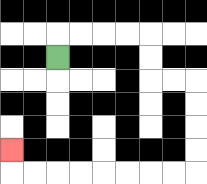{'start': '[2, 2]', 'end': '[0, 6]', 'path_directions': 'U,R,R,R,R,D,D,R,R,D,D,D,D,L,L,L,L,L,L,L,L,U', 'path_coordinates': '[[2, 2], [2, 1], [3, 1], [4, 1], [5, 1], [6, 1], [6, 2], [6, 3], [7, 3], [8, 3], [8, 4], [8, 5], [8, 6], [8, 7], [7, 7], [6, 7], [5, 7], [4, 7], [3, 7], [2, 7], [1, 7], [0, 7], [0, 6]]'}